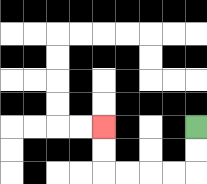{'start': '[8, 5]', 'end': '[4, 5]', 'path_directions': 'D,D,L,L,L,L,U,U', 'path_coordinates': '[[8, 5], [8, 6], [8, 7], [7, 7], [6, 7], [5, 7], [4, 7], [4, 6], [4, 5]]'}